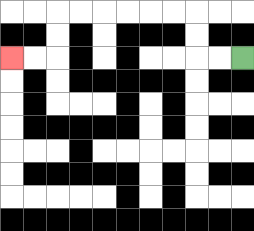{'start': '[10, 2]', 'end': '[0, 2]', 'path_directions': 'L,L,U,U,L,L,L,L,L,L,D,D,L,L', 'path_coordinates': '[[10, 2], [9, 2], [8, 2], [8, 1], [8, 0], [7, 0], [6, 0], [5, 0], [4, 0], [3, 0], [2, 0], [2, 1], [2, 2], [1, 2], [0, 2]]'}